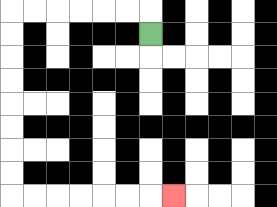{'start': '[6, 1]', 'end': '[7, 8]', 'path_directions': 'U,L,L,L,L,L,L,D,D,D,D,D,D,D,D,R,R,R,R,R,R,R', 'path_coordinates': '[[6, 1], [6, 0], [5, 0], [4, 0], [3, 0], [2, 0], [1, 0], [0, 0], [0, 1], [0, 2], [0, 3], [0, 4], [0, 5], [0, 6], [0, 7], [0, 8], [1, 8], [2, 8], [3, 8], [4, 8], [5, 8], [6, 8], [7, 8]]'}